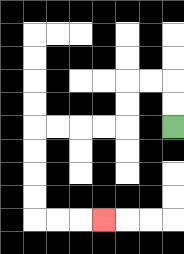{'start': '[7, 5]', 'end': '[4, 9]', 'path_directions': 'U,U,L,L,D,D,L,L,L,L,D,D,D,D,R,R,R', 'path_coordinates': '[[7, 5], [7, 4], [7, 3], [6, 3], [5, 3], [5, 4], [5, 5], [4, 5], [3, 5], [2, 5], [1, 5], [1, 6], [1, 7], [1, 8], [1, 9], [2, 9], [3, 9], [4, 9]]'}